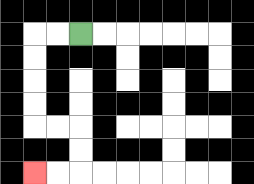{'start': '[3, 1]', 'end': '[1, 7]', 'path_directions': 'L,L,D,D,D,D,R,R,D,D,L,L', 'path_coordinates': '[[3, 1], [2, 1], [1, 1], [1, 2], [1, 3], [1, 4], [1, 5], [2, 5], [3, 5], [3, 6], [3, 7], [2, 7], [1, 7]]'}